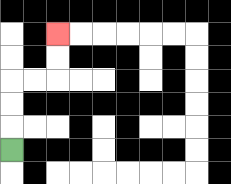{'start': '[0, 6]', 'end': '[2, 1]', 'path_directions': 'U,U,U,R,R,U,U', 'path_coordinates': '[[0, 6], [0, 5], [0, 4], [0, 3], [1, 3], [2, 3], [2, 2], [2, 1]]'}